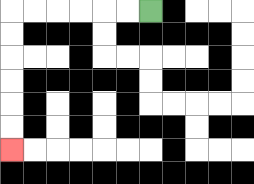{'start': '[6, 0]', 'end': '[0, 6]', 'path_directions': 'L,L,L,L,L,L,D,D,D,D,D,D', 'path_coordinates': '[[6, 0], [5, 0], [4, 0], [3, 0], [2, 0], [1, 0], [0, 0], [0, 1], [0, 2], [0, 3], [0, 4], [0, 5], [0, 6]]'}